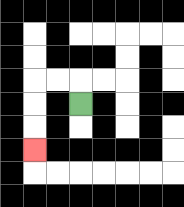{'start': '[3, 4]', 'end': '[1, 6]', 'path_directions': 'U,L,L,D,D,D', 'path_coordinates': '[[3, 4], [3, 3], [2, 3], [1, 3], [1, 4], [1, 5], [1, 6]]'}